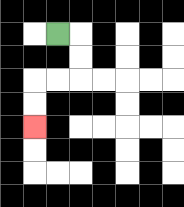{'start': '[2, 1]', 'end': '[1, 5]', 'path_directions': 'R,D,D,L,L,D,D', 'path_coordinates': '[[2, 1], [3, 1], [3, 2], [3, 3], [2, 3], [1, 3], [1, 4], [1, 5]]'}